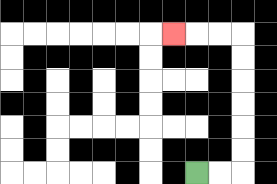{'start': '[8, 7]', 'end': '[7, 1]', 'path_directions': 'R,R,U,U,U,U,U,U,L,L,L', 'path_coordinates': '[[8, 7], [9, 7], [10, 7], [10, 6], [10, 5], [10, 4], [10, 3], [10, 2], [10, 1], [9, 1], [8, 1], [7, 1]]'}